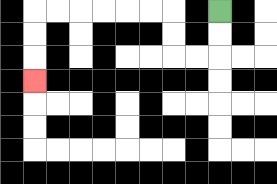{'start': '[9, 0]', 'end': '[1, 3]', 'path_directions': 'D,D,L,L,U,U,L,L,L,L,L,L,D,D,D', 'path_coordinates': '[[9, 0], [9, 1], [9, 2], [8, 2], [7, 2], [7, 1], [7, 0], [6, 0], [5, 0], [4, 0], [3, 0], [2, 0], [1, 0], [1, 1], [1, 2], [1, 3]]'}